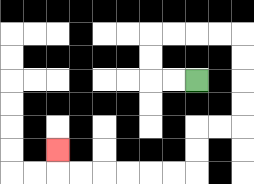{'start': '[8, 3]', 'end': '[2, 6]', 'path_directions': 'L,L,U,U,R,R,R,R,D,D,D,D,L,L,D,D,L,L,L,L,L,L,U', 'path_coordinates': '[[8, 3], [7, 3], [6, 3], [6, 2], [6, 1], [7, 1], [8, 1], [9, 1], [10, 1], [10, 2], [10, 3], [10, 4], [10, 5], [9, 5], [8, 5], [8, 6], [8, 7], [7, 7], [6, 7], [5, 7], [4, 7], [3, 7], [2, 7], [2, 6]]'}